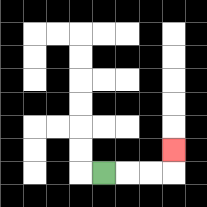{'start': '[4, 7]', 'end': '[7, 6]', 'path_directions': 'R,R,R,U', 'path_coordinates': '[[4, 7], [5, 7], [6, 7], [7, 7], [7, 6]]'}